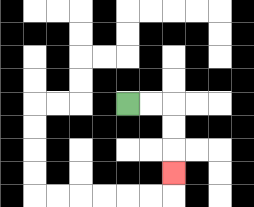{'start': '[5, 4]', 'end': '[7, 7]', 'path_directions': 'R,R,D,D,D', 'path_coordinates': '[[5, 4], [6, 4], [7, 4], [7, 5], [7, 6], [7, 7]]'}